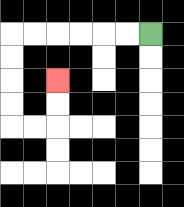{'start': '[6, 1]', 'end': '[2, 3]', 'path_directions': 'L,L,L,L,L,L,D,D,D,D,R,R,U,U', 'path_coordinates': '[[6, 1], [5, 1], [4, 1], [3, 1], [2, 1], [1, 1], [0, 1], [0, 2], [0, 3], [0, 4], [0, 5], [1, 5], [2, 5], [2, 4], [2, 3]]'}